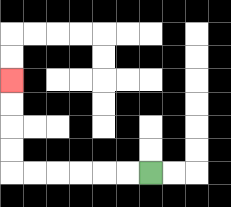{'start': '[6, 7]', 'end': '[0, 3]', 'path_directions': 'L,L,L,L,L,L,U,U,U,U', 'path_coordinates': '[[6, 7], [5, 7], [4, 7], [3, 7], [2, 7], [1, 7], [0, 7], [0, 6], [0, 5], [0, 4], [0, 3]]'}